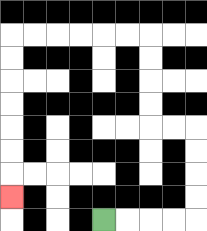{'start': '[4, 9]', 'end': '[0, 8]', 'path_directions': 'R,R,R,R,U,U,U,U,L,L,U,U,U,U,L,L,L,L,L,L,D,D,D,D,D,D,D', 'path_coordinates': '[[4, 9], [5, 9], [6, 9], [7, 9], [8, 9], [8, 8], [8, 7], [8, 6], [8, 5], [7, 5], [6, 5], [6, 4], [6, 3], [6, 2], [6, 1], [5, 1], [4, 1], [3, 1], [2, 1], [1, 1], [0, 1], [0, 2], [0, 3], [0, 4], [0, 5], [0, 6], [0, 7], [0, 8]]'}